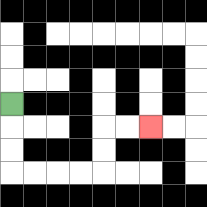{'start': '[0, 4]', 'end': '[6, 5]', 'path_directions': 'D,D,D,R,R,R,R,U,U,R,R', 'path_coordinates': '[[0, 4], [0, 5], [0, 6], [0, 7], [1, 7], [2, 7], [3, 7], [4, 7], [4, 6], [4, 5], [5, 5], [6, 5]]'}